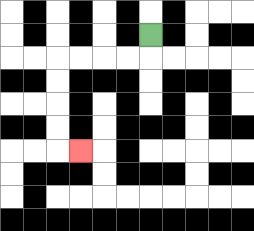{'start': '[6, 1]', 'end': '[3, 6]', 'path_directions': 'D,L,L,L,L,D,D,D,D,R', 'path_coordinates': '[[6, 1], [6, 2], [5, 2], [4, 2], [3, 2], [2, 2], [2, 3], [2, 4], [2, 5], [2, 6], [3, 6]]'}